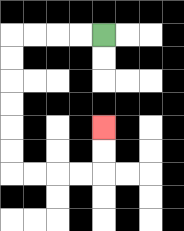{'start': '[4, 1]', 'end': '[4, 5]', 'path_directions': 'L,L,L,L,D,D,D,D,D,D,R,R,R,R,U,U', 'path_coordinates': '[[4, 1], [3, 1], [2, 1], [1, 1], [0, 1], [0, 2], [0, 3], [0, 4], [0, 5], [0, 6], [0, 7], [1, 7], [2, 7], [3, 7], [4, 7], [4, 6], [4, 5]]'}